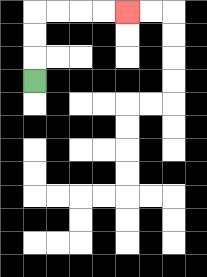{'start': '[1, 3]', 'end': '[5, 0]', 'path_directions': 'U,U,U,R,R,R,R', 'path_coordinates': '[[1, 3], [1, 2], [1, 1], [1, 0], [2, 0], [3, 0], [4, 0], [5, 0]]'}